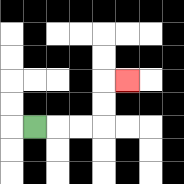{'start': '[1, 5]', 'end': '[5, 3]', 'path_directions': 'R,R,R,U,U,R', 'path_coordinates': '[[1, 5], [2, 5], [3, 5], [4, 5], [4, 4], [4, 3], [5, 3]]'}